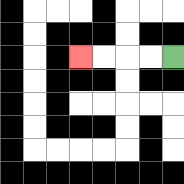{'start': '[7, 2]', 'end': '[3, 2]', 'path_directions': 'L,L,L,L', 'path_coordinates': '[[7, 2], [6, 2], [5, 2], [4, 2], [3, 2]]'}